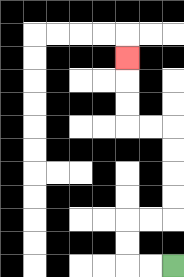{'start': '[7, 11]', 'end': '[5, 2]', 'path_directions': 'L,L,U,U,R,R,U,U,U,U,L,L,U,U,U', 'path_coordinates': '[[7, 11], [6, 11], [5, 11], [5, 10], [5, 9], [6, 9], [7, 9], [7, 8], [7, 7], [7, 6], [7, 5], [6, 5], [5, 5], [5, 4], [5, 3], [5, 2]]'}